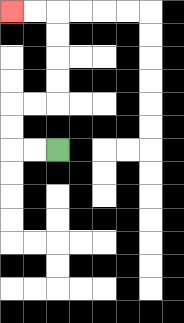{'start': '[2, 6]', 'end': '[0, 0]', 'path_directions': 'L,L,U,U,R,R,U,U,U,U,L,L', 'path_coordinates': '[[2, 6], [1, 6], [0, 6], [0, 5], [0, 4], [1, 4], [2, 4], [2, 3], [2, 2], [2, 1], [2, 0], [1, 0], [0, 0]]'}